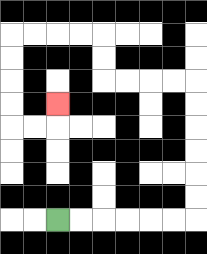{'start': '[2, 9]', 'end': '[2, 4]', 'path_directions': 'R,R,R,R,R,R,U,U,U,U,U,U,L,L,L,L,U,U,L,L,L,L,D,D,D,D,R,R,U', 'path_coordinates': '[[2, 9], [3, 9], [4, 9], [5, 9], [6, 9], [7, 9], [8, 9], [8, 8], [8, 7], [8, 6], [8, 5], [8, 4], [8, 3], [7, 3], [6, 3], [5, 3], [4, 3], [4, 2], [4, 1], [3, 1], [2, 1], [1, 1], [0, 1], [0, 2], [0, 3], [0, 4], [0, 5], [1, 5], [2, 5], [2, 4]]'}